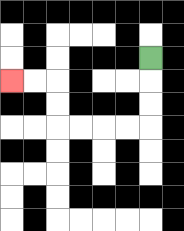{'start': '[6, 2]', 'end': '[0, 3]', 'path_directions': 'D,D,D,L,L,L,L,U,U,L,L', 'path_coordinates': '[[6, 2], [6, 3], [6, 4], [6, 5], [5, 5], [4, 5], [3, 5], [2, 5], [2, 4], [2, 3], [1, 3], [0, 3]]'}